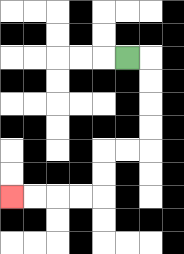{'start': '[5, 2]', 'end': '[0, 8]', 'path_directions': 'R,D,D,D,D,L,L,D,D,L,L,L,L', 'path_coordinates': '[[5, 2], [6, 2], [6, 3], [6, 4], [6, 5], [6, 6], [5, 6], [4, 6], [4, 7], [4, 8], [3, 8], [2, 8], [1, 8], [0, 8]]'}